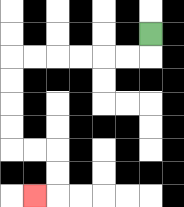{'start': '[6, 1]', 'end': '[1, 8]', 'path_directions': 'D,L,L,L,L,L,L,D,D,D,D,R,R,D,D,L', 'path_coordinates': '[[6, 1], [6, 2], [5, 2], [4, 2], [3, 2], [2, 2], [1, 2], [0, 2], [0, 3], [0, 4], [0, 5], [0, 6], [1, 6], [2, 6], [2, 7], [2, 8], [1, 8]]'}